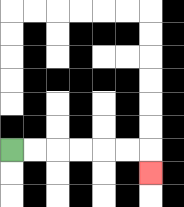{'start': '[0, 6]', 'end': '[6, 7]', 'path_directions': 'R,R,R,R,R,R,D', 'path_coordinates': '[[0, 6], [1, 6], [2, 6], [3, 6], [4, 6], [5, 6], [6, 6], [6, 7]]'}